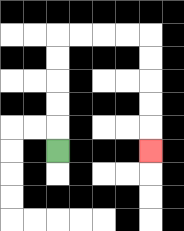{'start': '[2, 6]', 'end': '[6, 6]', 'path_directions': 'U,U,U,U,U,R,R,R,R,D,D,D,D,D', 'path_coordinates': '[[2, 6], [2, 5], [2, 4], [2, 3], [2, 2], [2, 1], [3, 1], [4, 1], [5, 1], [6, 1], [6, 2], [6, 3], [6, 4], [6, 5], [6, 6]]'}